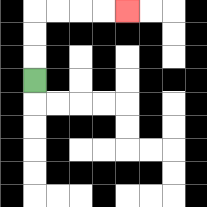{'start': '[1, 3]', 'end': '[5, 0]', 'path_directions': 'U,U,U,R,R,R,R', 'path_coordinates': '[[1, 3], [1, 2], [1, 1], [1, 0], [2, 0], [3, 0], [4, 0], [5, 0]]'}